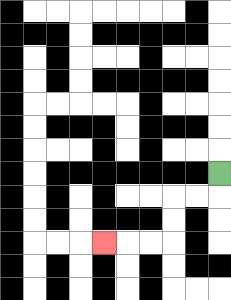{'start': '[9, 7]', 'end': '[4, 10]', 'path_directions': 'D,L,L,D,D,L,L,L', 'path_coordinates': '[[9, 7], [9, 8], [8, 8], [7, 8], [7, 9], [7, 10], [6, 10], [5, 10], [4, 10]]'}